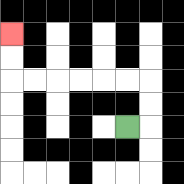{'start': '[5, 5]', 'end': '[0, 1]', 'path_directions': 'R,U,U,L,L,L,L,L,L,U,U', 'path_coordinates': '[[5, 5], [6, 5], [6, 4], [6, 3], [5, 3], [4, 3], [3, 3], [2, 3], [1, 3], [0, 3], [0, 2], [0, 1]]'}